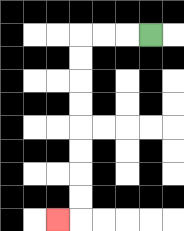{'start': '[6, 1]', 'end': '[2, 9]', 'path_directions': 'L,L,L,D,D,D,D,D,D,D,D,L', 'path_coordinates': '[[6, 1], [5, 1], [4, 1], [3, 1], [3, 2], [3, 3], [3, 4], [3, 5], [3, 6], [3, 7], [3, 8], [3, 9], [2, 9]]'}